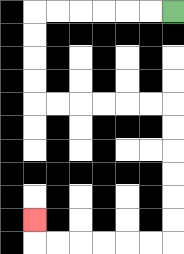{'start': '[7, 0]', 'end': '[1, 9]', 'path_directions': 'L,L,L,L,L,L,D,D,D,D,R,R,R,R,R,R,D,D,D,D,D,D,L,L,L,L,L,L,U', 'path_coordinates': '[[7, 0], [6, 0], [5, 0], [4, 0], [3, 0], [2, 0], [1, 0], [1, 1], [1, 2], [1, 3], [1, 4], [2, 4], [3, 4], [4, 4], [5, 4], [6, 4], [7, 4], [7, 5], [7, 6], [7, 7], [7, 8], [7, 9], [7, 10], [6, 10], [5, 10], [4, 10], [3, 10], [2, 10], [1, 10], [1, 9]]'}